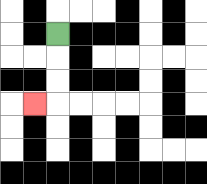{'start': '[2, 1]', 'end': '[1, 4]', 'path_directions': 'D,D,D,L', 'path_coordinates': '[[2, 1], [2, 2], [2, 3], [2, 4], [1, 4]]'}